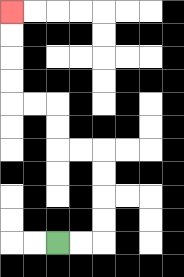{'start': '[2, 10]', 'end': '[0, 0]', 'path_directions': 'R,R,U,U,U,U,L,L,U,U,L,L,U,U,U,U', 'path_coordinates': '[[2, 10], [3, 10], [4, 10], [4, 9], [4, 8], [4, 7], [4, 6], [3, 6], [2, 6], [2, 5], [2, 4], [1, 4], [0, 4], [0, 3], [0, 2], [0, 1], [0, 0]]'}